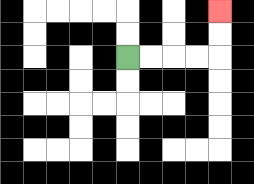{'start': '[5, 2]', 'end': '[9, 0]', 'path_directions': 'R,R,R,R,U,U', 'path_coordinates': '[[5, 2], [6, 2], [7, 2], [8, 2], [9, 2], [9, 1], [9, 0]]'}